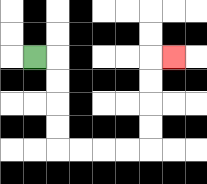{'start': '[1, 2]', 'end': '[7, 2]', 'path_directions': 'R,D,D,D,D,R,R,R,R,U,U,U,U,R', 'path_coordinates': '[[1, 2], [2, 2], [2, 3], [2, 4], [2, 5], [2, 6], [3, 6], [4, 6], [5, 6], [6, 6], [6, 5], [6, 4], [6, 3], [6, 2], [7, 2]]'}